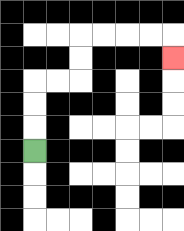{'start': '[1, 6]', 'end': '[7, 2]', 'path_directions': 'U,U,U,R,R,U,U,R,R,R,R,D', 'path_coordinates': '[[1, 6], [1, 5], [1, 4], [1, 3], [2, 3], [3, 3], [3, 2], [3, 1], [4, 1], [5, 1], [6, 1], [7, 1], [7, 2]]'}